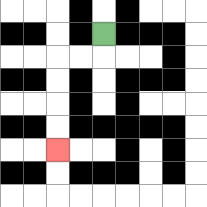{'start': '[4, 1]', 'end': '[2, 6]', 'path_directions': 'D,L,L,D,D,D,D', 'path_coordinates': '[[4, 1], [4, 2], [3, 2], [2, 2], [2, 3], [2, 4], [2, 5], [2, 6]]'}